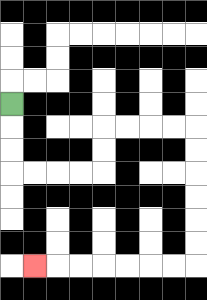{'start': '[0, 4]', 'end': '[1, 11]', 'path_directions': 'D,D,D,R,R,R,R,U,U,R,R,R,R,D,D,D,D,D,D,L,L,L,L,L,L,L', 'path_coordinates': '[[0, 4], [0, 5], [0, 6], [0, 7], [1, 7], [2, 7], [3, 7], [4, 7], [4, 6], [4, 5], [5, 5], [6, 5], [7, 5], [8, 5], [8, 6], [8, 7], [8, 8], [8, 9], [8, 10], [8, 11], [7, 11], [6, 11], [5, 11], [4, 11], [3, 11], [2, 11], [1, 11]]'}